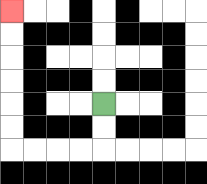{'start': '[4, 4]', 'end': '[0, 0]', 'path_directions': 'D,D,L,L,L,L,U,U,U,U,U,U', 'path_coordinates': '[[4, 4], [4, 5], [4, 6], [3, 6], [2, 6], [1, 6], [0, 6], [0, 5], [0, 4], [0, 3], [0, 2], [0, 1], [0, 0]]'}